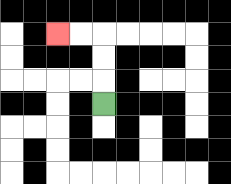{'start': '[4, 4]', 'end': '[2, 1]', 'path_directions': 'U,U,U,L,L', 'path_coordinates': '[[4, 4], [4, 3], [4, 2], [4, 1], [3, 1], [2, 1]]'}